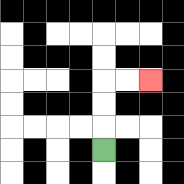{'start': '[4, 6]', 'end': '[6, 3]', 'path_directions': 'U,U,U,R,R', 'path_coordinates': '[[4, 6], [4, 5], [4, 4], [4, 3], [5, 3], [6, 3]]'}